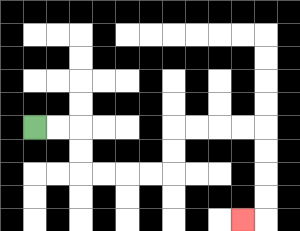{'start': '[1, 5]', 'end': '[10, 9]', 'path_directions': 'R,R,D,D,R,R,R,R,U,U,R,R,R,R,D,D,D,D,L', 'path_coordinates': '[[1, 5], [2, 5], [3, 5], [3, 6], [3, 7], [4, 7], [5, 7], [6, 7], [7, 7], [7, 6], [7, 5], [8, 5], [9, 5], [10, 5], [11, 5], [11, 6], [11, 7], [11, 8], [11, 9], [10, 9]]'}